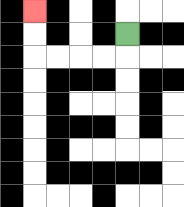{'start': '[5, 1]', 'end': '[1, 0]', 'path_directions': 'D,L,L,L,L,U,U', 'path_coordinates': '[[5, 1], [5, 2], [4, 2], [3, 2], [2, 2], [1, 2], [1, 1], [1, 0]]'}